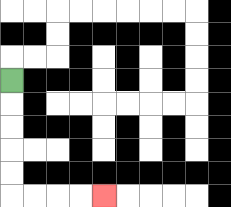{'start': '[0, 3]', 'end': '[4, 8]', 'path_directions': 'D,D,D,D,D,R,R,R,R', 'path_coordinates': '[[0, 3], [0, 4], [0, 5], [0, 6], [0, 7], [0, 8], [1, 8], [2, 8], [3, 8], [4, 8]]'}